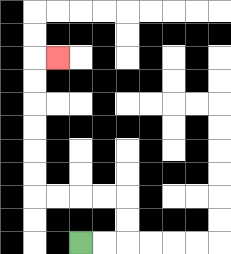{'start': '[3, 10]', 'end': '[2, 2]', 'path_directions': 'R,R,U,U,L,L,L,L,U,U,U,U,U,U,R', 'path_coordinates': '[[3, 10], [4, 10], [5, 10], [5, 9], [5, 8], [4, 8], [3, 8], [2, 8], [1, 8], [1, 7], [1, 6], [1, 5], [1, 4], [1, 3], [1, 2], [2, 2]]'}